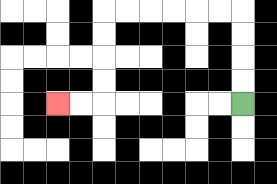{'start': '[10, 4]', 'end': '[2, 4]', 'path_directions': 'U,U,U,U,L,L,L,L,L,L,D,D,D,D,L,L', 'path_coordinates': '[[10, 4], [10, 3], [10, 2], [10, 1], [10, 0], [9, 0], [8, 0], [7, 0], [6, 0], [5, 0], [4, 0], [4, 1], [4, 2], [4, 3], [4, 4], [3, 4], [2, 4]]'}